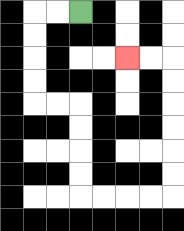{'start': '[3, 0]', 'end': '[5, 2]', 'path_directions': 'L,L,D,D,D,D,R,R,D,D,D,D,R,R,R,R,U,U,U,U,U,U,L,L', 'path_coordinates': '[[3, 0], [2, 0], [1, 0], [1, 1], [1, 2], [1, 3], [1, 4], [2, 4], [3, 4], [3, 5], [3, 6], [3, 7], [3, 8], [4, 8], [5, 8], [6, 8], [7, 8], [7, 7], [7, 6], [7, 5], [7, 4], [7, 3], [7, 2], [6, 2], [5, 2]]'}